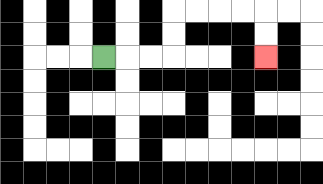{'start': '[4, 2]', 'end': '[11, 2]', 'path_directions': 'R,R,R,U,U,R,R,R,R,D,D', 'path_coordinates': '[[4, 2], [5, 2], [6, 2], [7, 2], [7, 1], [7, 0], [8, 0], [9, 0], [10, 0], [11, 0], [11, 1], [11, 2]]'}